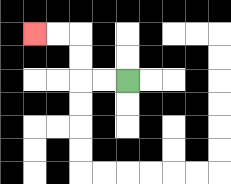{'start': '[5, 3]', 'end': '[1, 1]', 'path_directions': 'L,L,U,U,L,L', 'path_coordinates': '[[5, 3], [4, 3], [3, 3], [3, 2], [3, 1], [2, 1], [1, 1]]'}